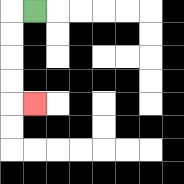{'start': '[1, 0]', 'end': '[1, 4]', 'path_directions': 'L,D,D,D,D,R', 'path_coordinates': '[[1, 0], [0, 0], [0, 1], [0, 2], [0, 3], [0, 4], [1, 4]]'}